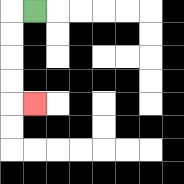{'start': '[1, 0]', 'end': '[1, 4]', 'path_directions': 'L,D,D,D,D,R', 'path_coordinates': '[[1, 0], [0, 0], [0, 1], [0, 2], [0, 3], [0, 4], [1, 4]]'}